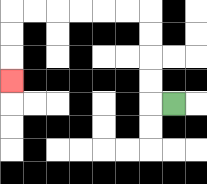{'start': '[7, 4]', 'end': '[0, 3]', 'path_directions': 'L,U,U,U,U,L,L,L,L,L,L,D,D,D', 'path_coordinates': '[[7, 4], [6, 4], [6, 3], [6, 2], [6, 1], [6, 0], [5, 0], [4, 0], [3, 0], [2, 0], [1, 0], [0, 0], [0, 1], [0, 2], [0, 3]]'}